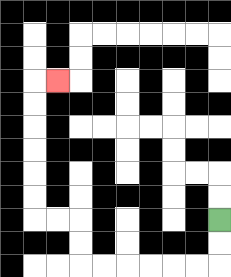{'start': '[9, 9]', 'end': '[2, 3]', 'path_directions': 'D,D,L,L,L,L,L,L,U,U,L,L,U,U,U,U,U,U,R', 'path_coordinates': '[[9, 9], [9, 10], [9, 11], [8, 11], [7, 11], [6, 11], [5, 11], [4, 11], [3, 11], [3, 10], [3, 9], [2, 9], [1, 9], [1, 8], [1, 7], [1, 6], [1, 5], [1, 4], [1, 3], [2, 3]]'}